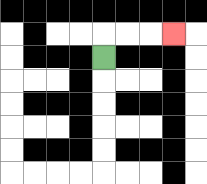{'start': '[4, 2]', 'end': '[7, 1]', 'path_directions': 'U,R,R,R', 'path_coordinates': '[[4, 2], [4, 1], [5, 1], [6, 1], [7, 1]]'}